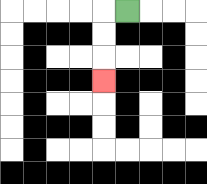{'start': '[5, 0]', 'end': '[4, 3]', 'path_directions': 'L,D,D,D', 'path_coordinates': '[[5, 0], [4, 0], [4, 1], [4, 2], [4, 3]]'}